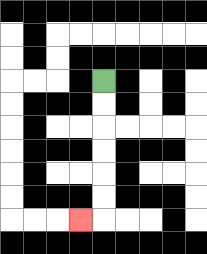{'start': '[4, 3]', 'end': '[3, 9]', 'path_directions': 'D,D,D,D,D,D,L', 'path_coordinates': '[[4, 3], [4, 4], [4, 5], [4, 6], [4, 7], [4, 8], [4, 9], [3, 9]]'}